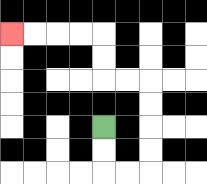{'start': '[4, 5]', 'end': '[0, 1]', 'path_directions': 'D,D,R,R,U,U,U,U,L,L,U,U,L,L,L,L', 'path_coordinates': '[[4, 5], [4, 6], [4, 7], [5, 7], [6, 7], [6, 6], [6, 5], [6, 4], [6, 3], [5, 3], [4, 3], [4, 2], [4, 1], [3, 1], [2, 1], [1, 1], [0, 1]]'}